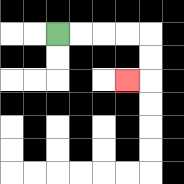{'start': '[2, 1]', 'end': '[5, 3]', 'path_directions': 'R,R,R,R,D,D,L', 'path_coordinates': '[[2, 1], [3, 1], [4, 1], [5, 1], [6, 1], [6, 2], [6, 3], [5, 3]]'}